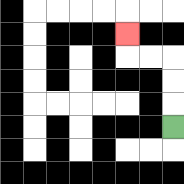{'start': '[7, 5]', 'end': '[5, 1]', 'path_directions': 'U,U,U,L,L,U', 'path_coordinates': '[[7, 5], [7, 4], [7, 3], [7, 2], [6, 2], [5, 2], [5, 1]]'}